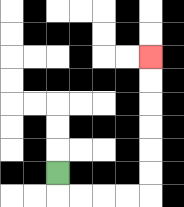{'start': '[2, 7]', 'end': '[6, 2]', 'path_directions': 'D,R,R,R,R,U,U,U,U,U,U', 'path_coordinates': '[[2, 7], [2, 8], [3, 8], [4, 8], [5, 8], [6, 8], [6, 7], [6, 6], [6, 5], [6, 4], [6, 3], [6, 2]]'}